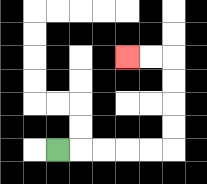{'start': '[2, 6]', 'end': '[5, 2]', 'path_directions': 'R,R,R,R,R,U,U,U,U,L,L', 'path_coordinates': '[[2, 6], [3, 6], [4, 6], [5, 6], [6, 6], [7, 6], [7, 5], [7, 4], [7, 3], [7, 2], [6, 2], [5, 2]]'}